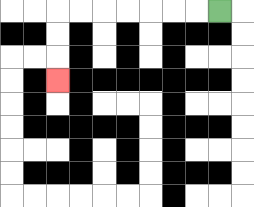{'start': '[9, 0]', 'end': '[2, 3]', 'path_directions': 'L,L,L,L,L,L,L,D,D,D', 'path_coordinates': '[[9, 0], [8, 0], [7, 0], [6, 0], [5, 0], [4, 0], [3, 0], [2, 0], [2, 1], [2, 2], [2, 3]]'}